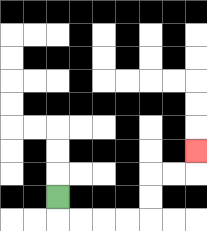{'start': '[2, 8]', 'end': '[8, 6]', 'path_directions': 'D,R,R,R,R,U,U,R,R,U', 'path_coordinates': '[[2, 8], [2, 9], [3, 9], [4, 9], [5, 9], [6, 9], [6, 8], [6, 7], [7, 7], [8, 7], [8, 6]]'}